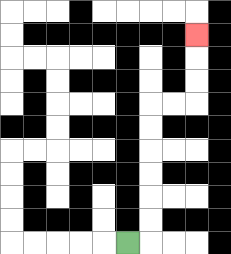{'start': '[5, 10]', 'end': '[8, 1]', 'path_directions': 'R,U,U,U,U,U,U,R,R,U,U,U', 'path_coordinates': '[[5, 10], [6, 10], [6, 9], [6, 8], [6, 7], [6, 6], [6, 5], [6, 4], [7, 4], [8, 4], [8, 3], [8, 2], [8, 1]]'}